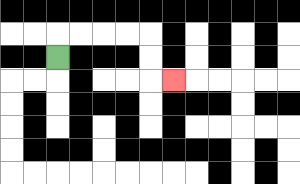{'start': '[2, 2]', 'end': '[7, 3]', 'path_directions': 'U,R,R,R,R,D,D,R', 'path_coordinates': '[[2, 2], [2, 1], [3, 1], [4, 1], [5, 1], [6, 1], [6, 2], [6, 3], [7, 3]]'}